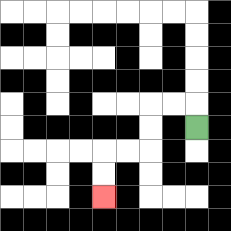{'start': '[8, 5]', 'end': '[4, 8]', 'path_directions': 'U,L,L,D,D,L,L,D,D', 'path_coordinates': '[[8, 5], [8, 4], [7, 4], [6, 4], [6, 5], [6, 6], [5, 6], [4, 6], [4, 7], [4, 8]]'}